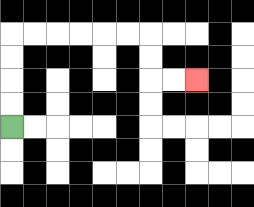{'start': '[0, 5]', 'end': '[8, 3]', 'path_directions': 'U,U,U,U,R,R,R,R,R,R,D,D,R,R', 'path_coordinates': '[[0, 5], [0, 4], [0, 3], [0, 2], [0, 1], [1, 1], [2, 1], [3, 1], [4, 1], [5, 1], [6, 1], [6, 2], [6, 3], [7, 3], [8, 3]]'}